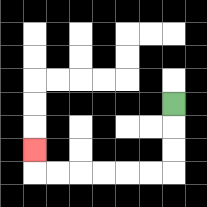{'start': '[7, 4]', 'end': '[1, 6]', 'path_directions': 'D,D,D,L,L,L,L,L,L,U', 'path_coordinates': '[[7, 4], [7, 5], [7, 6], [7, 7], [6, 7], [5, 7], [4, 7], [3, 7], [2, 7], [1, 7], [1, 6]]'}